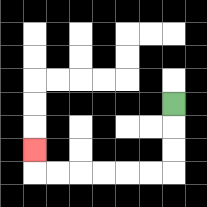{'start': '[7, 4]', 'end': '[1, 6]', 'path_directions': 'D,D,D,L,L,L,L,L,L,U', 'path_coordinates': '[[7, 4], [7, 5], [7, 6], [7, 7], [6, 7], [5, 7], [4, 7], [3, 7], [2, 7], [1, 7], [1, 6]]'}